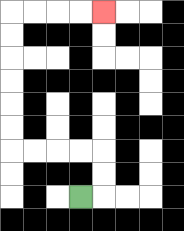{'start': '[3, 8]', 'end': '[4, 0]', 'path_directions': 'R,U,U,L,L,L,L,U,U,U,U,U,U,R,R,R,R', 'path_coordinates': '[[3, 8], [4, 8], [4, 7], [4, 6], [3, 6], [2, 6], [1, 6], [0, 6], [0, 5], [0, 4], [0, 3], [0, 2], [0, 1], [0, 0], [1, 0], [2, 0], [3, 0], [4, 0]]'}